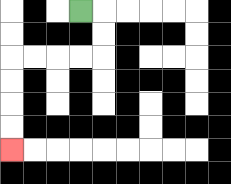{'start': '[3, 0]', 'end': '[0, 6]', 'path_directions': 'R,D,D,L,L,L,L,D,D,D,D', 'path_coordinates': '[[3, 0], [4, 0], [4, 1], [4, 2], [3, 2], [2, 2], [1, 2], [0, 2], [0, 3], [0, 4], [0, 5], [0, 6]]'}